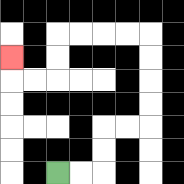{'start': '[2, 7]', 'end': '[0, 2]', 'path_directions': 'R,R,U,U,R,R,U,U,U,U,L,L,L,L,D,D,L,L,U', 'path_coordinates': '[[2, 7], [3, 7], [4, 7], [4, 6], [4, 5], [5, 5], [6, 5], [6, 4], [6, 3], [6, 2], [6, 1], [5, 1], [4, 1], [3, 1], [2, 1], [2, 2], [2, 3], [1, 3], [0, 3], [0, 2]]'}